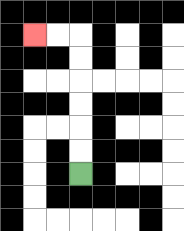{'start': '[3, 7]', 'end': '[1, 1]', 'path_directions': 'U,U,U,U,U,U,L,L', 'path_coordinates': '[[3, 7], [3, 6], [3, 5], [3, 4], [3, 3], [3, 2], [3, 1], [2, 1], [1, 1]]'}